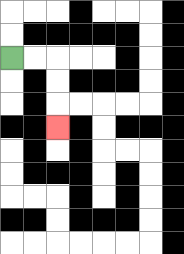{'start': '[0, 2]', 'end': '[2, 5]', 'path_directions': 'R,R,D,D,D', 'path_coordinates': '[[0, 2], [1, 2], [2, 2], [2, 3], [2, 4], [2, 5]]'}